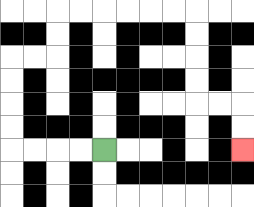{'start': '[4, 6]', 'end': '[10, 6]', 'path_directions': 'L,L,L,L,U,U,U,U,R,R,U,U,R,R,R,R,R,R,D,D,D,D,R,R,D,D', 'path_coordinates': '[[4, 6], [3, 6], [2, 6], [1, 6], [0, 6], [0, 5], [0, 4], [0, 3], [0, 2], [1, 2], [2, 2], [2, 1], [2, 0], [3, 0], [4, 0], [5, 0], [6, 0], [7, 0], [8, 0], [8, 1], [8, 2], [8, 3], [8, 4], [9, 4], [10, 4], [10, 5], [10, 6]]'}